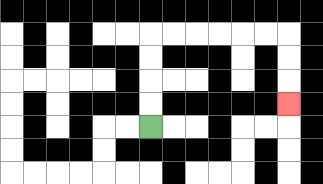{'start': '[6, 5]', 'end': '[12, 4]', 'path_directions': 'U,U,U,U,R,R,R,R,R,R,D,D,D', 'path_coordinates': '[[6, 5], [6, 4], [6, 3], [6, 2], [6, 1], [7, 1], [8, 1], [9, 1], [10, 1], [11, 1], [12, 1], [12, 2], [12, 3], [12, 4]]'}